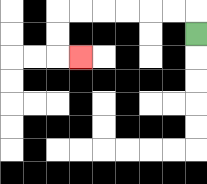{'start': '[8, 1]', 'end': '[3, 2]', 'path_directions': 'U,L,L,L,L,L,L,D,D,R', 'path_coordinates': '[[8, 1], [8, 0], [7, 0], [6, 0], [5, 0], [4, 0], [3, 0], [2, 0], [2, 1], [2, 2], [3, 2]]'}